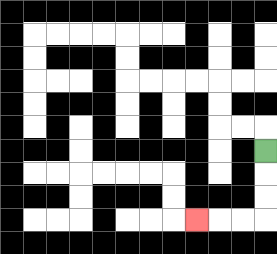{'start': '[11, 6]', 'end': '[8, 9]', 'path_directions': 'D,D,D,L,L,L', 'path_coordinates': '[[11, 6], [11, 7], [11, 8], [11, 9], [10, 9], [9, 9], [8, 9]]'}